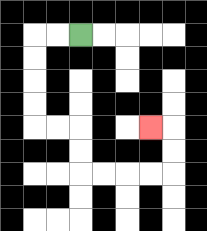{'start': '[3, 1]', 'end': '[6, 5]', 'path_directions': 'L,L,D,D,D,D,R,R,D,D,R,R,R,R,U,U,L', 'path_coordinates': '[[3, 1], [2, 1], [1, 1], [1, 2], [1, 3], [1, 4], [1, 5], [2, 5], [3, 5], [3, 6], [3, 7], [4, 7], [5, 7], [6, 7], [7, 7], [7, 6], [7, 5], [6, 5]]'}